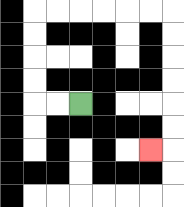{'start': '[3, 4]', 'end': '[6, 6]', 'path_directions': 'L,L,U,U,U,U,R,R,R,R,R,R,D,D,D,D,D,D,L', 'path_coordinates': '[[3, 4], [2, 4], [1, 4], [1, 3], [1, 2], [1, 1], [1, 0], [2, 0], [3, 0], [4, 0], [5, 0], [6, 0], [7, 0], [7, 1], [7, 2], [7, 3], [7, 4], [7, 5], [7, 6], [6, 6]]'}